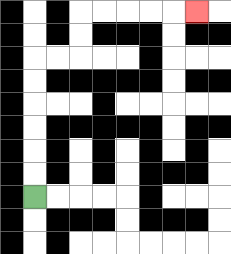{'start': '[1, 8]', 'end': '[8, 0]', 'path_directions': 'U,U,U,U,U,U,R,R,U,U,R,R,R,R,R', 'path_coordinates': '[[1, 8], [1, 7], [1, 6], [1, 5], [1, 4], [1, 3], [1, 2], [2, 2], [3, 2], [3, 1], [3, 0], [4, 0], [5, 0], [6, 0], [7, 0], [8, 0]]'}